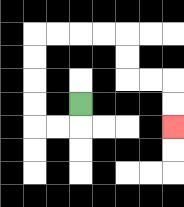{'start': '[3, 4]', 'end': '[7, 5]', 'path_directions': 'D,L,L,U,U,U,U,R,R,R,R,D,D,R,R,D,D', 'path_coordinates': '[[3, 4], [3, 5], [2, 5], [1, 5], [1, 4], [1, 3], [1, 2], [1, 1], [2, 1], [3, 1], [4, 1], [5, 1], [5, 2], [5, 3], [6, 3], [7, 3], [7, 4], [7, 5]]'}